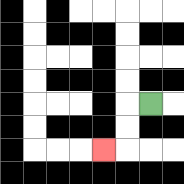{'start': '[6, 4]', 'end': '[4, 6]', 'path_directions': 'L,D,D,L', 'path_coordinates': '[[6, 4], [5, 4], [5, 5], [5, 6], [4, 6]]'}